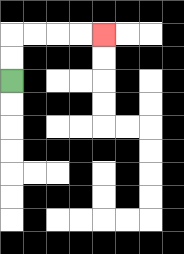{'start': '[0, 3]', 'end': '[4, 1]', 'path_directions': 'U,U,R,R,R,R', 'path_coordinates': '[[0, 3], [0, 2], [0, 1], [1, 1], [2, 1], [3, 1], [4, 1]]'}